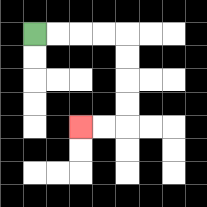{'start': '[1, 1]', 'end': '[3, 5]', 'path_directions': 'R,R,R,R,D,D,D,D,L,L', 'path_coordinates': '[[1, 1], [2, 1], [3, 1], [4, 1], [5, 1], [5, 2], [5, 3], [5, 4], [5, 5], [4, 5], [3, 5]]'}